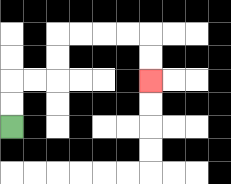{'start': '[0, 5]', 'end': '[6, 3]', 'path_directions': 'U,U,R,R,U,U,R,R,R,R,D,D', 'path_coordinates': '[[0, 5], [0, 4], [0, 3], [1, 3], [2, 3], [2, 2], [2, 1], [3, 1], [4, 1], [5, 1], [6, 1], [6, 2], [6, 3]]'}